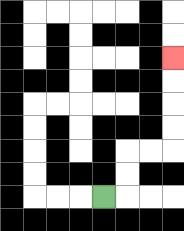{'start': '[4, 8]', 'end': '[7, 2]', 'path_directions': 'R,U,U,R,R,U,U,U,U', 'path_coordinates': '[[4, 8], [5, 8], [5, 7], [5, 6], [6, 6], [7, 6], [7, 5], [7, 4], [7, 3], [7, 2]]'}